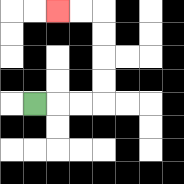{'start': '[1, 4]', 'end': '[2, 0]', 'path_directions': 'R,R,R,U,U,U,U,L,L', 'path_coordinates': '[[1, 4], [2, 4], [3, 4], [4, 4], [4, 3], [4, 2], [4, 1], [4, 0], [3, 0], [2, 0]]'}